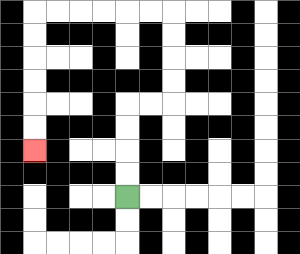{'start': '[5, 8]', 'end': '[1, 6]', 'path_directions': 'U,U,U,U,R,R,U,U,U,U,L,L,L,L,L,L,D,D,D,D,D,D', 'path_coordinates': '[[5, 8], [5, 7], [5, 6], [5, 5], [5, 4], [6, 4], [7, 4], [7, 3], [7, 2], [7, 1], [7, 0], [6, 0], [5, 0], [4, 0], [3, 0], [2, 0], [1, 0], [1, 1], [1, 2], [1, 3], [1, 4], [1, 5], [1, 6]]'}